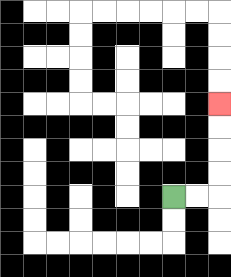{'start': '[7, 8]', 'end': '[9, 4]', 'path_directions': 'R,R,U,U,U,U', 'path_coordinates': '[[7, 8], [8, 8], [9, 8], [9, 7], [9, 6], [9, 5], [9, 4]]'}